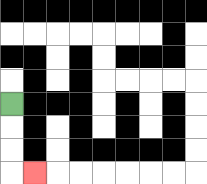{'start': '[0, 4]', 'end': '[1, 7]', 'path_directions': 'D,D,D,R', 'path_coordinates': '[[0, 4], [0, 5], [0, 6], [0, 7], [1, 7]]'}